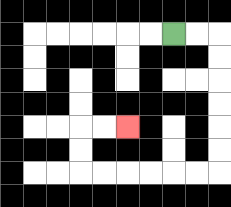{'start': '[7, 1]', 'end': '[5, 5]', 'path_directions': 'R,R,D,D,D,D,D,D,L,L,L,L,L,L,U,U,R,R', 'path_coordinates': '[[7, 1], [8, 1], [9, 1], [9, 2], [9, 3], [9, 4], [9, 5], [9, 6], [9, 7], [8, 7], [7, 7], [6, 7], [5, 7], [4, 7], [3, 7], [3, 6], [3, 5], [4, 5], [5, 5]]'}